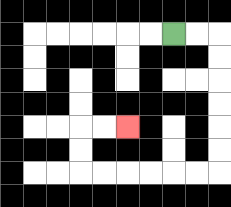{'start': '[7, 1]', 'end': '[5, 5]', 'path_directions': 'R,R,D,D,D,D,D,D,L,L,L,L,L,L,U,U,R,R', 'path_coordinates': '[[7, 1], [8, 1], [9, 1], [9, 2], [9, 3], [9, 4], [9, 5], [9, 6], [9, 7], [8, 7], [7, 7], [6, 7], [5, 7], [4, 7], [3, 7], [3, 6], [3, 5], [4, 5], [5, 5]]'}